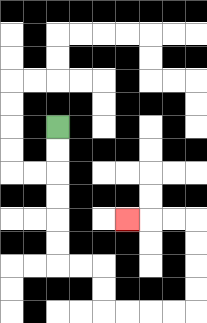{'start': '[2, 5]', 'end': '[5, 9]', 'path_directions': 'D,D,D,D,D,D,R,R,D,D,R,R,R,R,U,U,U,U,L,L,L', 'path_coordinates': '[[2, 5], [2, 6], [2, 7], [2, 8], [2, 9], [2, 10], [2, 11], [3, 11], [4, 11], [4, 12], [4, 13], [5, 13], [6, 13], [7, 13], [8, 13], [8, 12], [8, 11], [8, 10], [8, 9], [7, 9], [6, 9], [5, 9]]'}